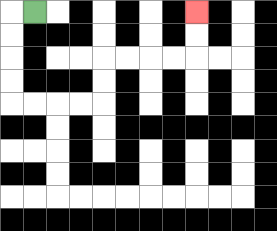{'start': '[1, 0]', 'end': '[8, 0]', 'path_directions': 'L,D,D,D,D,R,R,R,R,U,U,R,R,R,R,U,U', 'path_coordinates': '[[1, 0], [0, 0], [0, 1], [0, 2], [0, 3], [0, 4], [1, 4], [2, 4], [3, 4], [4, 4], [4, 3], [4, 2], [5, 2], [6, 2], [7, 2], [8, 2], [8, 1], [8, 0]]'}